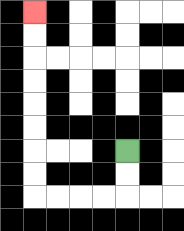{'start': '[5, 6]', 'end': '[1, 0]', 'path_directions': 'D,D,L,L,L,L,U,U,U,U,U,U,U,U', 'path_coordinates': '[[5, 6], [5, 7], [5, 8], [4, 8], [3, 8], [2, 8], [1, 8], [1, 7], [1, 6], [1, 5], [1, 4], [1, 3], [1, 2], [1, 1], [1, 0]]'}